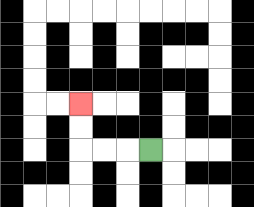{'start': '[6, 6]', 'end': '[3, 4]', 'path_directions': 'L,L,L,U,U', 'path_coordinates': '[[6, 6], [5, 6], [4, 6], [3, 6], [3, 5], [3, 4]]'}